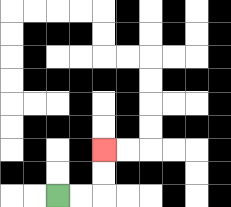{'start': '[2, 8]', 'end': '[4, 6]', 'path_directions': 'R,R,U,U', 'path_coordinates': '[[2, 8], [3, 8], [4, 8], [4, 7], [4, 6]]'}